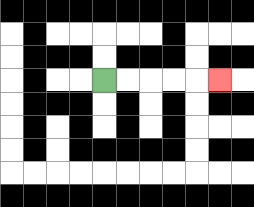{'start': '[4, 3]', 'end': '[9, 3]', 'path_directions': 'R,R,R,R,R', 'path_coordinates': '[[4, 3], [5, 3], [6, 3], [7, 3], [8, 3], [9, 3]]'}